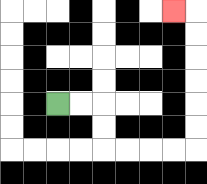{'start': '[2, 4]', 'end': '[7, 0]', 'path_directions': 'R,R,D,D,R,R,R,R,U,U,U,U,U,U,L', 'path_coordinates': '[[2, 4], [3, 4], [4, 4], [4, 5], [4, 6], [5, 6], [6, 6], [7, 6], [8, 6], [8, 5], [8, 4], [8, 3], [8, 2], [8, 1], [8, 0], [7, 0]]'}